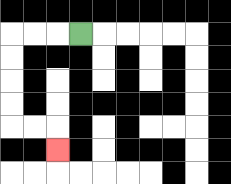{'start': '[3, 1]', 'end': '[2, 6]', 'path_directions': 'L,L,L,D,D,D,D,R,R,D', 'path_coordinates': '[[3, 1], [2, 1], [1, 1], [0, 1], [0, 2], [0, 3], [0, 4], [0, 5], [1, 5], [2, 5], [2, 6]]'}